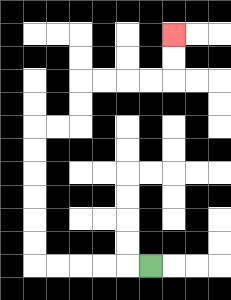{'start': '[6, 11]', 'end': '[7, 1]', 'path_directions': 'L,L,L,L,L,U,U,U,U,U,U,R,R,U,U,R,R,R,R,U,U', 'path_coordinates': '[[6, 11], [5, 11], [4, 11], [3, 11], [2, 11], [1, 11], [1, 10], [1, 9], [1, 8], [1, 7], [1, 6], [1, 5], [2, 5], [3, 5], [3, 4], [3, 3], [4, 3], [5, 3], [6, 3], [7, 3], [7, 2], [7, 1]]'}